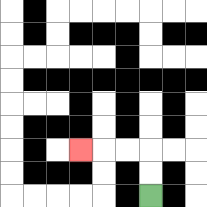{'start': '[6, 8]', 'end': '[3, 6]', 'path_directions': 'U,U,L,L,L', 'path_coordinates': '[[6, 8], [6, 7], [6, 6], [5, 6], [4, 6], [3, 6]]'}